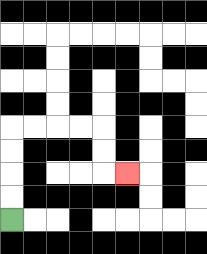{'start': '[0, 9]', 'end': '[5, 7]', 'path_directions': 'U,U,U,U,R,R,R,R,D,D,R', 'path_coordinates': '[[0, 9], [0, 8], [0, 7], [0, 6], [0, 5], [1, 5], [2, 5], [3, 5], [4, 5], [4, 6], [4, 7], [5, 7]]'}